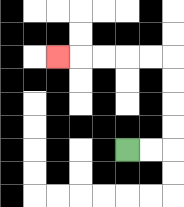{'start': '[5, 6]', 'end': '[2, 2]', 'path_directions': 'R,R,U,U,U,U,L,L,L,L,L', 'path_coordinates': '[[5, 6], [6, 6], [7, 6], [7, 5], [7, 4], [7, 3], [7, 2], [6, 2], [5, 2], [4, 2], [3, 2], [2, 2]]'}